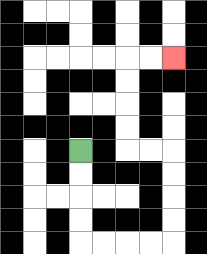{'start': '[3, 6]', 'end': '[7, 2]', 'path_directions': 'D,D,D,D,R,R,R,R,U,U,U,U,L,L,U,U,U,U,R,R', 'path_coordinates': '[[3, 6], [3, 7], [3, 8], [3, 9], [3, 10], [4, 10], [5, 10], [6, 10], [7, 10], [7, 9], [7, 8], [7, 7], [7, 6], [6, 6], [5, 6], [5, 5], [5, 4], [5, 3], [5, 2], [6, 2], [7, 2]]'}